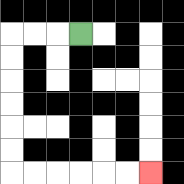{'start': '[3, 1]', 'end': '[6, 7]', 'path_directions': 'L,L,L,D,D,D,D,D,D,R,R,R,R,R,R', 'path_coordinates': '[[3, 1], [2, 1], [1, 1], [0, 1], [0, 2], [0, 3], [0, 4], [0, 5], [0, 6], [0, 7], [1, 7], [2, 7], [3, 7], [4, 7], [5, 7], [6, 7]]'}